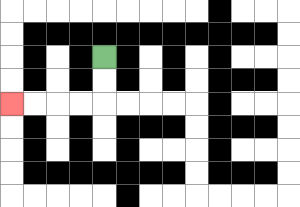{'start': '[4, 2]', 'end': '[0, 4]', 'path_directions': 'D,D,L,L,L,L', 'path_coordinates': '[[4, 2], [4, 3], [4, 4], [3, 4], [2, 4], [1, 4], [0, 4]]'}